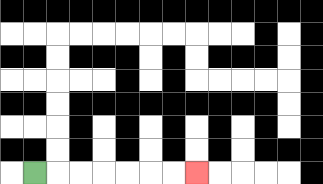{'start': '[1, 7]', 'end': '[8, 7]', 'path_directions': 'R,R,R,R,R,R,R', 'path_coordinates': '[[1, 7], [2, 7], [3, 7], [4, 7], [5, 7], [6, 7], [7, 7], [8, 7]]'}